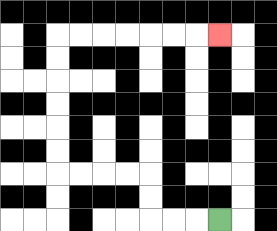{'start': '[9, 9]', 'end': '[9, 1]', 'path_directions': 'L,L,L,U,U,L,L,L,L,U,U,U,U,U,U,R,R,R,R,R,R,R', 'path_coordinates': '[[9, 9], [8, 9], [7, 9], [6, 9], [6, 8], [6, 7], [5, 7], [4, 7], [3, 7], [2, 7], [2, 6], [2, 5], [2, 4], [2, 3], [2, 2], [2, 1], [3, 1], [4, 1], [5, 1], [6, 1], [7, 1], [8, 1], [9, 1]]'}